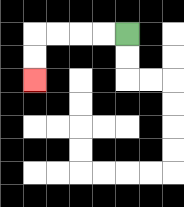{'start': '[5, 1]', 'end': '[1, 3]', 'path_directions': 'L,L,L,L,D,D', 'path_coordinates': '[[5, 1], [4, 1], [3, 1], [2, 1], [1, 1], [1, 2], [1, 3]]'}